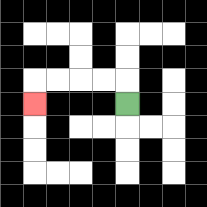{'start': '[5, 4]', 'end': '[1, 4]', 'path_directions': 'U,L,L,L,L,D', 'path_coordinates': '[[5, 4], [5, 3], [4, 3], [3, 3], [2, 3], [1, 3], [1, 4]]'}